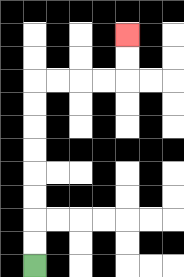{'start': '[1, 11]', 'end': '[5, 1]', 'path_directions': 'U,U,U,U,U,U,U,U,R,R,R,R,U,U', 'path_coordinates': '[[1, 11], [1, 10], [1, 9], [1, 8], [1, 7], [1, 6], [1, 5], [1, 4], [1, 3], [2, 3], [3, 3], [4, 3], [5, 3], [5, 2], [5, 1]]'}